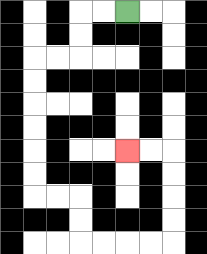{'start': '[5, 0]', 'end': '[5, 6]', 'path_directions': 'L,L,D,D,L,L,D,D,D,D,D,D,R,R,D,D,R,R,R,R,U,U,U,U,L,L', 'path_coordinates': '[[5, 0], [4, 0], [3, 0], [3, 1], [3, 2], [2, 2], [1, 2], [1, 3], [1, 4], [1, 5], [1, 6], [1, 7], [1, 8], [2, 8], [3, 8], [3, 9], [3, 10], [4, 10], [5, 10], [6, 10], [7, 10], [7, 9], [7, 8], [7, 7], [7, 6], [6, 6], [5, 6]]'}